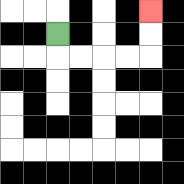{'start': '[2, 1]', 'end': '[6, 0]', 'path_directions': 'D,R,R,R,R,U,U', 'path_coordinates': '[[2, 1], [2, 2], [3, 2], [4, 2], [5, 2], [6, 2], [6, 1], [6, 0]]'}